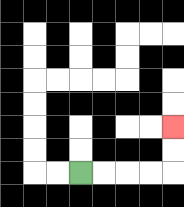{'start': '[3, 7]', 'end': '[7, 5]', 'path_directions': 'R,R,R,R,U,U', 'path_coordinates': '[[3, 7], [4, 7], [5, 7], [6, 7], [7, 7], [7, 6], [7, 5]]'}